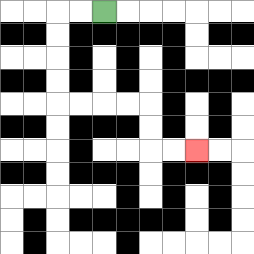{'start': '[4, 0]', 'end': '[8, 6]', 'path_directions': 'L,L,D,D,D,D,R,R,R,R,D,D,R,R', 'path_coordinates': '[[4, 0], [3, 0], [2, 0], [2, 1], [2, 2], [2, 3], [2, 4], [3, 4], [4, 4], [5, 4], [6, 4], [6, 5], [6, 6], [7, 6], [8, 6]]'}